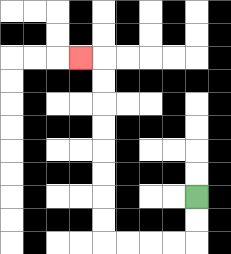{'start': '[8, 8]', 'end': '[3, 2]', 'path_directions': 'D,D,L,L,L,L,U,U,U,U,U,U,U,U,L', 'path_coordinates': '[[8, 8], [8, 9], [8, 10], [7, 10], [6, 10], [5, 10], [4, 10], [4, 9], [4, 8], [4, 7], [4, 6], [4, 5], [4, 4], [4, 3], [4, 2], [3, 2]]'}